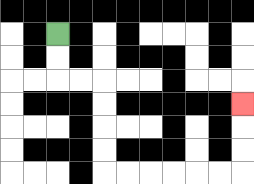{'start': '[2, 1]', 'end': '[10, 4]', 'path_directions': 'D,D,R,R,D,D,D,D,R,R,R,R,R,R,U,U,U', 'path_coordinates': '[[2, 1], [2, 2], [2, 3], [3, 3], [4, 3], [4, 4], [4, 5], [4, 6], [4, 7], [5, 7], [6, 7], [7, 7], [8, 7], [9, 7], [10, 7], [10, 6], [10, 5], [10, 4]]'}